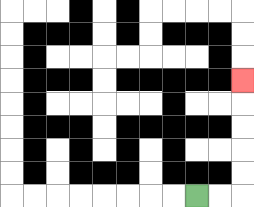{'start': '[8, 8]', 'end': '[10, 3]', 'path_directions': 'R,R,U,U,U,U,U', 'path_coordinates': '[[8, 8], [9, 8], [10, 8], [10, 7], [10, 6], [10, 5], [10, 4], [10, 3]]'}